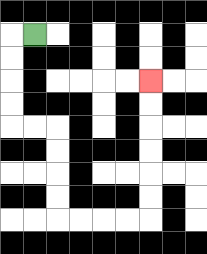{'start': '[1, 1]', 'end': '[6, 3]', 'path_directions': 'L,D,D,D,D,R,R,D,D,D,D,R,R,R,R,U,U,U,U,U,U', 'path_coordinates': '[[1, 1], [0, 1], [0, 2], [0, 3], [0, 4], [0, 5], [1, 5], [2, 5], [2, 6], [2, 7], [2, 8], [2, 9], [3, 9], [4, 9], [5, 9], [6, 9], [6, 8], [6, 7], [6, 6], [6, 5], [6, 4], [6, 3]]'}